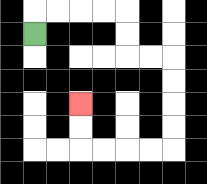{'start': '[1, 1]', 'end': '[3, 4]', 'path_directions': 'U,R,R,R,R,D,D,R,R,D,D,D,D,L,L,L,L,U,U', 'path_coordinates': '[[1, 1], [1, 0], [2, 0], [3, 0], [4, 0], [5, 0], [5, 1], [5, 2], [6, 2], [7, 2], [7, 3], [7, 4], [7, 5], [7, 6], [6, 6], [5, 6], [4, 6], [3, 6], [3, 5], [3, 4]]'}